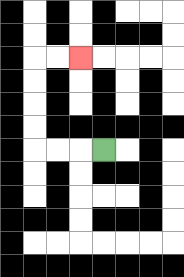{'start': '[4, 6]', 'end': '[3, 2]', 'path_directions': 'L,L,L,U,U,U,U,R,R', 'path_coordinates': '[[4, 6], [3, 6], [2, 6], [1, 6], [1, 5], [1, 4], [1, 3], [1, 2], [2, 2], [3, 2]]'}